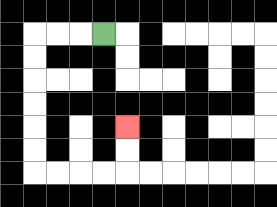{'start': '[4, 1]', 'end': '[5, 5]', 'path_directions': 'L,L,L,D,D,D,D,D,D,R,R,R,R,U,U', 'path_coordinates': '[[4, 1], [3, 1], [2, 1], [1, 1], [1, 2], [1, 3], [1, 4], [1, 5], [1, 6], [1, 7], [2, 7], [3, 7], [4, 7], [5, 7], [5, 6], [5, 5]]'}